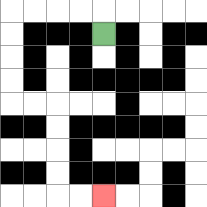{'start': '[4, 1]', 'end': '[4, 8]', 'path_directions': 'U,L,L,L,L,D,D,D,D,R,R,D,D,D,D,R,R', 'path_coordinates': '[[4, 1], [4, 0], [3, 0], [2, 0], [1, 0], [0, 0], [0, 1], [0, 2], [0, 3], [0, 4], [1, 4], [2, 4], [2, 5], [2, 6], [2, 7], [2, 8], [3, 8], [4, 8]]'}